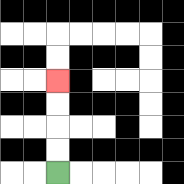{'start': '[2, 7]', 'end': '[2, 3]', 'path_directions': 'U,U,U,U', 'path_coordinates': '[[2, 7], [2, 6], [2, 5], [2, 4], [2, 3]]'}